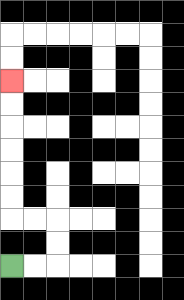{'start': '[0, 11]', 'end': '[0, 3]', 'path_directions': 'R,R,U,U,L,L,U,U,U,U,U,U', 'path_coordinates': '[[0, 11], [1, 11], [2, 11], [2, 10], [2, 9], [1, 9], [0, 9], [0, 8], [0, 7], [0, 6], [0, 5], [0, 4], [0, 3]]'}